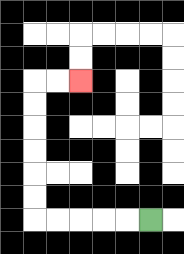{'start': '[6, 9]', 'end': '[3, 3]', 'path_directions': 'L,L,L,L,L,U,U,U,U,U,U,R,R', 'path_coordinates': '[[6, 9], [5, 9], [4, 9], [3, 9], [2, 9], [1, 9], [1, 8], [1, 7], [1, 6], [1, 5], [1, 4], [1, 3], [2, 3], [3, 3]]'}